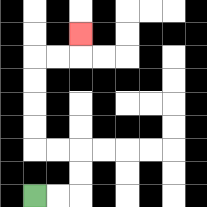{'start': '[1, 8]', 'end': '[3, 1]', 'path_directions': 'R,R,U,U,L,L,U,U,U,U,R,R,U', 'path_coordinates': '[[1, 8], [2, 8], [3, 8], [3, 7], [3, 6], [2, 6], [1, 6], [1, 5], [1, 4], [1, 3], [1, 2], [2, 2], [3, 2], [3, 1]]'}